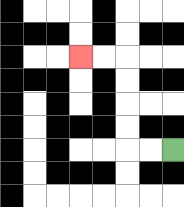{'start': '[7, 6]', 'end': '[3, 2]', 'path_directions': 'L,L,U,U,U,U,L,L', 'path_coordinates': '[[7, 6], [6, 6], [5, 6], [5, 5], [5, 4], [5, 3], [5, 2], [4, 2], [3, 2]]'}